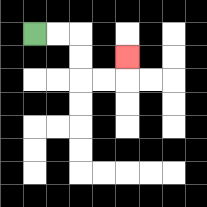{'start': '[1, 1]', 'end': '[5, 2]', 'path_directions': 'R,R,D,D,R,R,U', 'path_coordinates': '[[1, 1], [2, 1], [3, 1], [3, 2], [3, 3], [4, 3], [5, 3], [5, 2]]'}